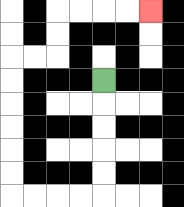{'start': '[4, 3]', 'end': '[6, 0]', 'path_directions': 'D,D,D,D,D,L,L,L,L,U,U,U,U,U,U,R,R,U,U,R,R,R,R', 'path_coordinates': '[[4, 3], [4, 4], [4, 5], [4, 6], [4, 7], [4, 8], [3, 8], [2, 8], [1, 8], [0, 8], [0, 7], [0, 6], [0, 5], [0, 4], [0, 3], [0, 2], [1, 2], [2, 2], [2, 1], [2, 0], [3, 0], [4, 0], [5, 0], [6, 0]]'}